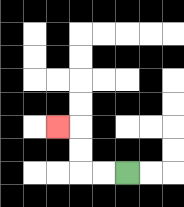{'start': '[5, 7]', 'end': '[2, 5]', 'path_directions': 'L,L,U,U,L', 'path_coordinates': '[[5, 7], [4, 7], [3, 7], [3, 6], [3, 5], [2, 5]]'}